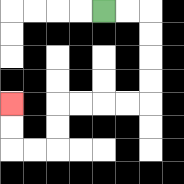{'start': '[4, 0]', 'end': '[0, 4]', 'path_directions': 'R,R,D,D,D,D,L,L,L,L,D,D,L,L,U,U', 'path_coordinates': '[[4, 0], [5, 0], [6, 0], [6, 1], [6, 2], [6, 3], [6, 4], [5, 4], [4, 4], [3, 4], [2, 4], [2, 5], [2, 6], [1, 6], [0, 6], [0, 5], [0, 4]]'}